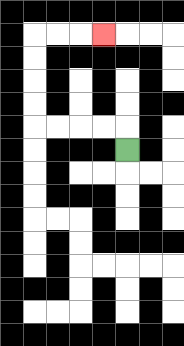{'start': '[5, 6]', 'end': '[4, 1]', 'path_directions': 'U,L,L,L,L,U,U,U,U,R,R,R', 'path_coordinates': '[[5, 6], [5, 5], [4, 5], [3, 5], [2, 5], [1, 5], [1, 4], [1, 3], [1, 2], [1, 1], [2, 1], [3, 1], [4, 1]]'}